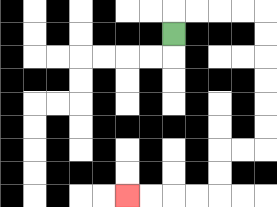{'start': '[7, 1]', 'end': '[5, 8]', 'path_directions': 'U,R,R,R,R,D,D,D,D,D,D,L,L,D,D,L,L,L,L', 'path_coordinates': '[[7, 1], [7, 0], [8, 0], [9, 0], [10, 0], [11, 0], [11, 1], [11, 2], [11, 3], [11, 4], [11, 5], [11, 6], [10, 6], [9, 6], [9, 7], [9, 8], [8, 8], [7, 8], [6, 8], [5, 8]]'}